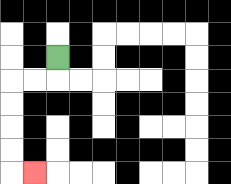{'start': '[2, 2]', 'end': '[1, 7]', 'path_directions': 'D,L,L,D,D,D,D,R', 'path_coordinates': '[[2, 2], [2, 3], [1, 3], [0, 3], [0, 4], [0, 5], [0, 6], [0, 7], [1, 7]]'}